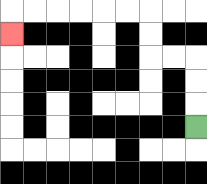{'start': '[8, 5]', 'end': '[0, 1]', 'path_directions': 'U,U,U,L,L,U,U,L,L,L,L,L,L,D', 'path_coordinates': '[[8, 5], [8, 4], [8, 3], [8, 2], [7, 2], [6, 2], [6, 1], [6, 0], [5, 0], [4, 0], [3, 0], [2, 0], [1, 0], [0, 0], [0, 1]]'}